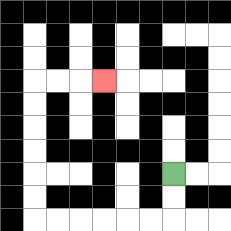{'start': '[7, 7]', 'end': '[4, 3]', 'path_directions': 'D,D,L,L,L,L,L,L,U,U,U,U,U,U,R,R,R', 'path_coordinates': '[[7, 7], [7, 8], [7, 9], [6, 9], [5, 9], [4, 9], [3, 9], [2, 9], [1, 9], [1, 8], [1, 7], [1, 6], [1, 5], [1, 4], [1, 3], [2, 3], [3, 3], [4, 3]]'}